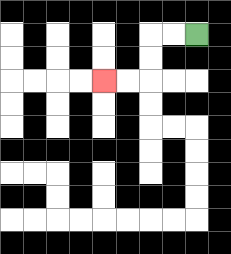{'start': '[8, 1]', 'end': '[4, 3]', 'path_directions': 'L,L,D,D,L,L', 'path_coordinates': '[[8, 1], [7, 1], [6, 1], [6, 2], [6, 3], [5, 3], [4, 3]]'}